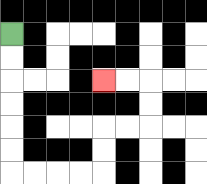{'start': '[0, 1]', 'end': '[4, 3]', 'path_directions': 'D,D,D,D,D,D,R,R,R,R,U,U,R,R,U,U,L,L', 'path_coordinates': '[[0, 1], [0, 2], [0, 3], [0, 4], [0, 5], [0, 6], [0, 7], [1, 7], [2, 7], [3, 7], [4, 7], [4, 6], [4, 5], [5, 5], [6, 5], [6, 4], [6, 3], [5, 3], [4, 3]]'}